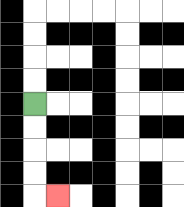{'start': '[1, 4]', 'end': '[2, 8]', 'path_directions': 'D,D,D,D,R', 'path_coordinates': '[[1, 4], [1, 5], [1, 6], [1, 7], [1, 8], [2, 8]]'}